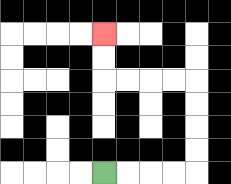{'start': '[4, 7]', 'end': '[4, 1]', 'path_directions': 'R,R,R,R,U,U,U,U,L,L,L,L,U,U', 'path_coordinates': '[[4, 7], [5, 7], [6, 7], [7, 7], [8, 7], [8, 6], [8, 5], [8, 4], [8, 3], [7, 3], [6, 3], [5, 3], [4, 3], [4, 2], [4, 1]]'}